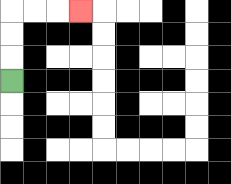{'start': '[0, 3]', 'end': '[3, 0]', 'path_directions': 'U,U,U,R,R,R', 'path_coordinates': '[[0, 3], [0, 2], [0, 1], [0, 0], [1, 0], [2, 0], [3, 0]]'}